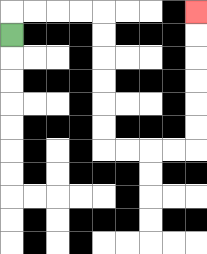{'start': '[0, 1]', 'end': '[8, 0]', 'path_directions': 'U,R,R,R,R,D,D,D,D,D,D,R,R,R,R,U,U,U,U,U,U', 'path_coordinates': '[[0, 1], [0, 0], [1, 0], [2, 0], [3, 0], [4, 0], [4, 1], [4, 2], [4, 3], [4, 4], [4, 5], [4, 6], [5, 6], [6, 6], [7, 6], [8, 6], [8, 5], [8, 4], [8, 3], [8, 2], [8, 1], [8, 0]]'}